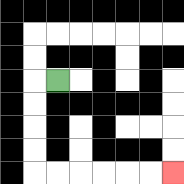{'start': '[2, 3]', 'end': '[7, 7]', 'path_directions': 'L,D,D,D,D,R,R,R,R,R,R', 'path_coordinates': '[[2, 3], [1, 3], [1, 4], [1, 5], [1, 6], [1, 7], [2, 7], [3, 7], [4, 7], [5, 7], [6, 7], [7, 7]]'}